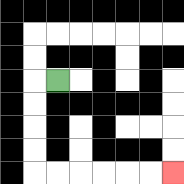{'start': '[2, 3]', 'end': '[7, 7]', 'path_directions': 'L,D,D,D,D,R,R,R,R,R,R', 'path_coordinates': '[[2, 3], [1, 3], [1, 4], [1, 5], [1, 6], [1, 7], [2, 7], [3, 7], [4, 7], [5, 7], [6, 7], [7, 7]]'}